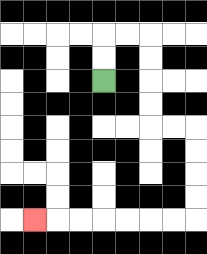{'start': '[4, 3]', 'end': '[1, 9]', 'path_directions': 'U,U,R,R,D,D,D,D,R,R,D,D,D,D,L,L,L,L,L,L,L', 'path_coordinates': '[[4, 3], [4, 2], [4, 1], [5, 1], [6, 1], [6, 2], [6, 3], [6, 4], [6, 5], [7, 5], [8, 5], [8, 6], [8, 7], [8, 8], [8, 9], [7, 9], [6, 9], [5, 9], [4, 9], [3, 9], [2, 9], [1, 9]]'}